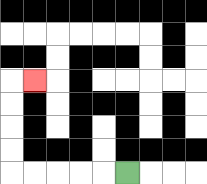{'start': '[5, 7]', 'end': '[1, 3]', 'path_directions': 'L,L,L,L,L,U,U,U,U,R', 'path_coordinates': '[[5, 7], [4, 7], [3, 7], [2, 7], [1, 7], [0, 7], [0, 6], [0, 5], [0, 4], [0, 3], [1, 3]]'}